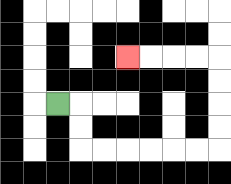{'start': '[2, 4]', 'end': '[5, 2]', 'path_directions': 'R,D,D,R,R,R,R,R,R,U,U,U,U,L,L,L,L', 'path_coordinates': '[[2, 4], [3, 4], [3, 5], [3, 6], [4, 6], [5, 6], [6, 6], [7, 6], [8, 6], [9, 6], [9, 5], [9, 4], [9, 3], [9, 2], [8, 2], [7, 2], [6, 2], [5, 2]]'}